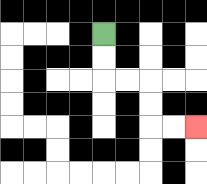{'start': '[4, 1]', 'end': '[8, 5]', 'path_directions': 'D,D,R,R,D,D,R,R', 'path_coordinates': '[[4, 1], [4, 2], [4, 3], [5, 3], [6, 3], [6, 4], [6, 5], [7, 5], [8, 5]]'}